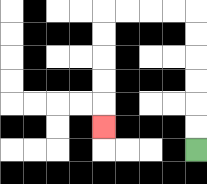{'start': '[8, 6]', 'end': '[4, 5]', 'path_directions': 'U,U,U,U,U,U,L,L,L,L,D,D,D,D,D', 'path_coordinates': '[[8, 6], [8, 5], [8, 4], [8, 3], [8, 2], [8, 1], [8, 0], [7, 0], [6, 0], [5, 0], [4, 0], [4, 1], [4, 2], [4, 3], [4, 4], [4, 5]]'}